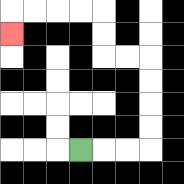{'start': '[3, 6]', 'end': '[0, 1]', 'path_directions': 'R,R,R,U,U,U,U,L,L,U,U,L,L,L,L,D', 'path_coordinates': '[[3, 6], [4, 6], [5, 6], [6, 6], [6, 5], [6, 4], [6, 3], [6, 2], [5, 2], [4, 2], [4, 1], [4, 0], [3, 0], [2, 0], [1, 0], [0, 0], [0, 1]]'}